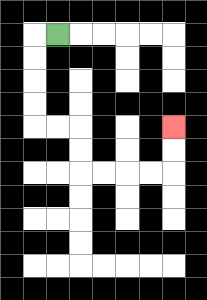{'start': '[2, 1]', 'end': '[7, 5]', 'path_directions': 'L,D,D,D,D,R,R,D,D,R,R,R,R,U,U', 'path_coordinates': '[[2, 1], [1, 1], [1, 2], [1, 3], [1, 4], [1, 5], [2, 5], [3, 5], [3, 6], [3, 7], [4, 7], [5, 7], [6, 7], [7, 7], [7, 6], [7, 5]]'}